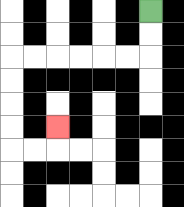{'start': '[6, 0]', 'end': '[2, 5]', 'path_directions': 'D,D,L,L,L,L,L,L,D,D,D,D,R,R,U', 'path_coordinates': '[[6, 0], [6, 1], [6, 2], [5, 2], [4, 2], [3, 2], [2, 2], [1, 2], [0, 2], [0, 3], [0, 4], [0, 5], [0, 6], [1, 6], [2, 6], [2, 5]]'}